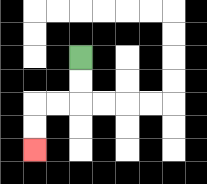{'start': '[3, 2]', 'end': '[1, 6]', 'path_directions': 'D,D,L,L,D,D', 'path_coordinates': '[[3, 2], [3, 3], [3, 4], [2, 4], [1, 4], [1, 5], [1, 6]]'}